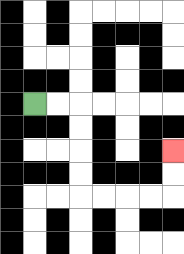{'start': '[1, 4]', 'end': '[7, 6]', 'path_directions': 'R,R,D,D,D,D,R,R,R,R,U,U', 'path_coordinates': '[[1, 4], [2, 4], [3, 4], [3, 5], [3, 6], [3, 7], [3, 8], [4, 8], [5, 8], [6, 8], [7, 8], [7, 7], [7, 6]]'}